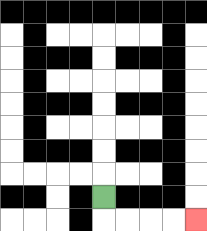{'start': '[4, 8]', 'end': '[8, 9]', 'path_directions': 'D,R,R,R,R', 'path_coordinates': '[[4, 8], [4, 9], [5, 9], [6, 9], [7, 9], [8, 9]]'}